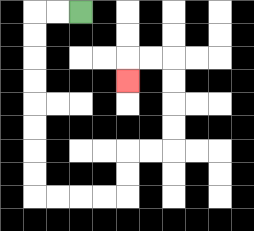{'start': '[3, 0]', 'end': '[5, 3]', 'path_directions': 'L,L,D,D,D,D,D,D,D,D,R,R,R,R,U,U,R,R,U,U,U,U,L,L,D', 'path_coordinates': '[[3, 0], [2, 0], [1, 0], [1, 1], [1, 2], [1, 3], [1, 4], [1, 5], [1, 6], [1, 7], [1, 8], [2, 8], [3, 8], [4, 8], [5, 8], [5, 7], [5, 6], [6, 6], [7, 6], [7, 5], [7, 4], [7, 3], [7, 2], [6, 2], [5, 2], [5, 3]]'}